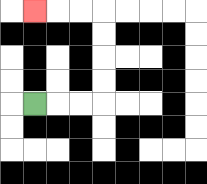{'start': '[1, 4]', 'end': '[1, 0]', 'path_directions': 'R,R,R,U,U,U,U,L,L,L', 'path_coordinates': '[[1, 4], [2, 4], [3, 4], [4, 4], [4, 3], [4, 2], [4, 1], [4, 0], [3, 0], [2, 0], [1, 0]]'}